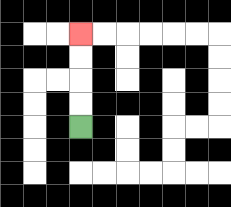{'start': '[3, 5]', 'end': '[3, 1]', 'path_directions': 'U,U,U,U', 'path_coordinates': '[[3, 5], [3, 4], [3, 3], [3, 2], [3, 1]]'}